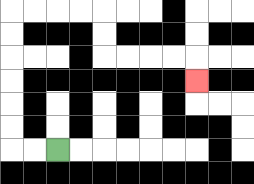{'start': '[2, 6]', 'end': '[8, 3]', 'path_directions': 'L,L,U,U,U,U,U,U,R,R,R,R,D,D,R,R,R,R,D', 'path_coordinates': '[[2, 6], [1, 6], [0, 6], [0, 5], [0, 4], [0, 3], [0, 2], [0, 1], [0, 0], [1, 0], [2, 0], [3, 0], [4, 0], [4, 1], [4, 2], [5, 2], [6, 2], [7, 2], [8, 2], [8, 3]]'}